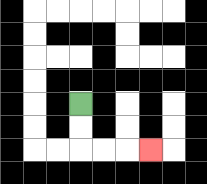{'start': '[3, 4]', 'end': '[6, 6]', 'path_directions': 'D,D,R,R,R', 'path_coordinates': '[[3, 4], [3, 5], [3, 6], [4, 6], [5, 6], [6, 6]]'}